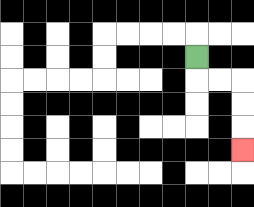{'start': '[8, 2]', 'end': '[10, 6]', 'path_directions': 'D,R,R,D,D,D', 'path_coordinates': '[[8, 2], [8, 3], [9, 3], [10, 3], [10, 4], [10, 5], [10, 6]]'}